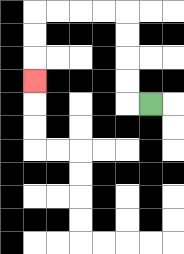{'start': '[6, 4]', 'end': '[1, 3]', 'path_directions': 'L,U,U,U,U,L,L,L,L,D,D,D', 'path_coordinates': '[[6, 4], [5, 4], [5, 3], [5, 2], [5, 1], [5, 0], [4, 0], [3, 0], [2, 0], [1, 0], [1, 1], [1, 2], [1, 3]]'}